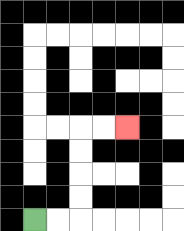{'start': '[1, 9]', 'end': '[5, 5]', 'path_directions': 'R,R,U,U,U,U,R,R', 'path_coordinates': '[[1, 9], [2, 9], [3, 9], [3, 8], [3, 7], [3, 6], [3, 5], [4, 5], [5, 5]]'}